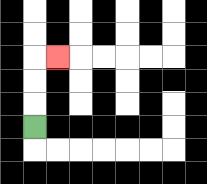{'start': '[1, 5]', 'end': '[2, 2]', 'path_directions': 'U,U,U,R', 'path_coordinates': '[[1, 5], [1, 4], [1, 3], [1, 2], [2, 2]]'}